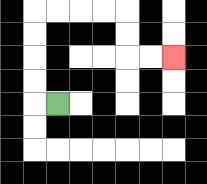{'start': '[2, 4]', 'end': '[7, 2]', 'path_directions': 'L,U,U,U,U,R,R,R,R,D,D,R,R', 'path_coordinates': '[[2, 4], [1, 4], [1, 3], [1, 2], [1, 1], [1, 0], [2, 0], [3, 0], [4, 0], [5, 0], [5, 1], [5, 2], [6, 2], [7, 2]]'}